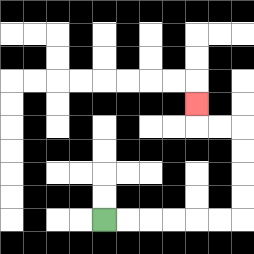{'start': '[4, 9]', 'end': '[8, 4]', 'path_directions': 'R,R,R,R,R,R,U,U,U,U,L,L,U', 'path_coordinates': '[[4, 9], [5, 9], [6, 9], [7, 9], [8, 9], [9, 9], [10, 9], [10, 8], [10, 7], [10, 6], [10, 5], [9, 5], [8, 5], [8, 4]]'}